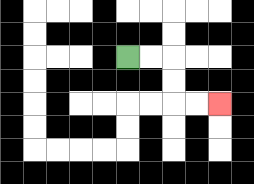{'start': '[5, 2]', 'end': '[9, 4]', 'path_directions': 'R,R,D,D,R,R', 'path_coordinates': '[[5, 2], [6, 2], [7, 2], [7, 3], [7, 4], [8, 4], [9, 4]]'}